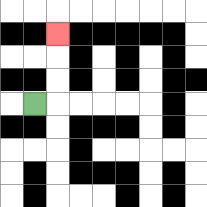{'start': '[1, 4]', 'end': '[2, 1]', 'path_directions': 'R,U,U,U', 'path_coordinates': '[[1, 4], [2, 4], [2, 3], [2, 2], [2, 1]]'}